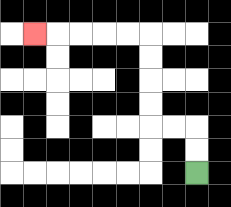{'start': '[8, 7]', 'end': '[1, 1]', 'path_directions': 'U,U,L,L,U,U,U,U,L,L,L,L,L', 'path_coordinates': '[[8, 7], [8, 6], [8, 5], [7, 5], [6, 5], [6, 4], [6, 3], [6, 2], [6, 1], [5, 1], [4, 1], [3, 1], [2, 1], [1, 1]]'}